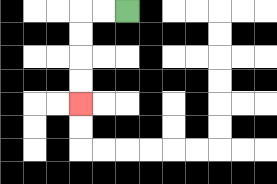{'start': '[5, 0]', 'end': '[3, 4]', 'path_directions': 'L,L,D,D,D,D', 'path_coordinates': '[[5, 0], [4, 0], [3, 0], [3, 1], [3, 2], [3, 3], [3, 4]]'}